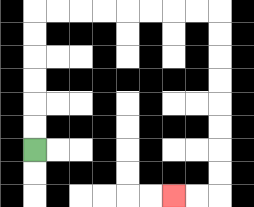{'start': '[1, 6]', 'end': '[7, 8]', 'path_directions': 'U,U,U,U,U,U,R,R,R,R,R,R,R,R,D,D,D,D,D,D,D,D,L,L', 'path_coordinates': '[[1, 6], [1, 5], [1, 4], [1, 3], [1, 2], [1, 1], [1, 0], [2, 0], [3, 0], [4, 0], [5, 0], [6, 0], [7, 0], [8, 0], [9, 0], [9, 1], [9, 2], [9, 3], [9, 4], [9, 5], [9, 6], [9, 7], [9, 8], [8, 8], [7, 8]]'}